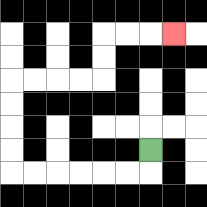{'start': '[6, 6]', 'end': '[7, 1]', 'path_directions': 'D,L,L,L,L,L,L,U,U,U,U,R,R,R,R,U,U,R,R,R', 'path_coordinates': '[[6, 6], [6, 7], [5, 7], [4, 7], [3, 7], [2, 7], [1, 7], [0, 7], [0, 6], [0, 5], [0, 4], [0, 3], [1, 3], [2, 3], [3, 3], [4, 3], [4, 2], [4, 1], [5, 1], [6, 1], [7, 1]]'}